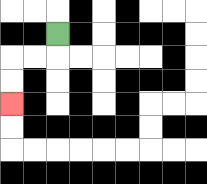{'start': '[2, 1]', 'end': '[0, 4]', 'path_directions': 'D,L,L,D,D', 'path_coordinates': '[[2, 1], [2, 2], [1, 2], [0, 2], [0, 3], [0, 4]]'}